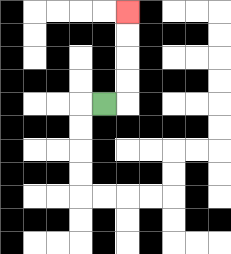{'start': '[4, 4]', 'end': '[5, 0]', 'path_directions': 'R,U,U,U,U', 'path_coordinates': '[[4, 4], [5, 4], [5, 3], [5, 2], [5, 1], [5, 0]]'}